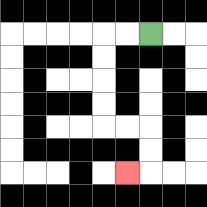{'start': '[6, 1]', 'end': '[5, 7]', 'path_directions': 'L,L,D,D,D,D,R,R,D,D,L', 'path_coordinates': '[[6, 1], [5, 1], [4, 1], [4, 2], [4, 3], [4, 4], [4, 5], [5, 5], [6, 5], [6, 6], [6, 7], [5, 7]]'}